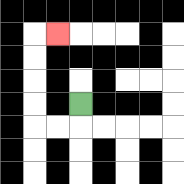{'start': '[3, 4]', 'end': '[2, 1]', 'path_directions': 'D,L,L,U,U,U,U,R', 'path_coordinates': '[[3, 4], [3, 5], [2, 5], [1, 5], [1, 4], [1, 3], [1, 2], [1, 1], [2, 1]]'}